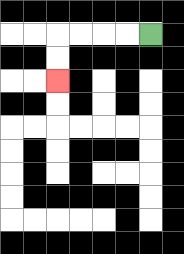{'start': '[6, 1]', 'end': '[2, 3]', 'path_directions': 'L,L,L,L,D,D', 'path_coordinates': '[[6, 1], [5, 1], [4, 1], [3, 1], [2, 1], [2, 2], [2, 3]]'}